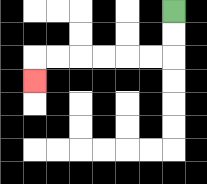{'start': '[7, 0]', 'end': '[1, 3]', 'path_directions': 'D,D,L,L,L,L,L,L,D', 'path_coordinates': '[[7, 0], [7, 1], [7, 2], [6, 2], [5, 2], [4, 2], [3, 2], [2, 2], [1, 2], [1, 3]]'}